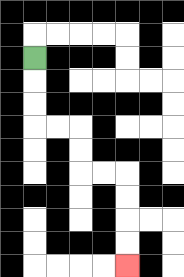{'start': '[1, 2]', 'end': '[5, 11]', 'path_directions': 'D,D,D,R,R,D,D,R,R,D,D,D,D', 'path_coordinates': '[[1, 2], [1, 3], [1, 4], [1, 5], [2, 5], [3, 5], [3, 6], [3, 7], [4, 7], [5, 7], [5, 8], [5, 9], [5, 10], [5, 11]]'}